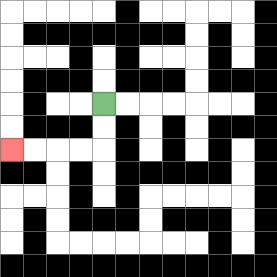{'start': '[4, 4]', 'end': '[0, 6]', 'path_directions': 'D,D,L,L,L,L', 'path_coordinates': '[[4, 4], [4, 5], [4, 6], [3, 6], [2, 6], [1, 6], [0, 6]]'}